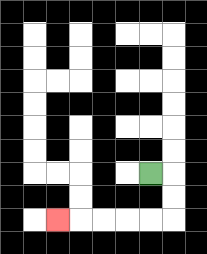{'start': '[6, 7]', 'end': '[2, 9]', 'path_directions': 'R,D,D,L,L,L,L,L', 'path_coordinates': '[[6, 7], [7, 7], [7, 8], [7, 9], [6, 9], [5, 9], [4, 9], [3, 9], [2, 9]]'}